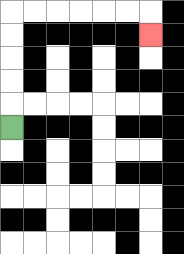{'start': '[0, 5]', 'end': '[6, 1]', 'path_directions': 'U,U,U,U,U,R,R,R,R,R,R,D', 'path_coordinates': '[[0, 5], [0, 4], [0, 3], [0, 2], [0, 1], [0, 0], [1, 0], [2, 0], [3, 0], [4, 0], [5, 0], [6, 0], [6, 1]]'}